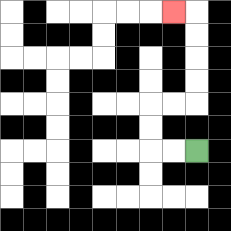{'start': '[8, 6]', 'end': '[7, 0]', 'path_directions': 'L,L,U,U,R,R,U,U,U,U,L', 'path_coordinates': '[[8, 6], [7, 6], [6, 6], [6, 5], [6, 4], [7, 4], [8, 4], [8, 3], [8, 2], [8, 1], [8, 0], [7, 0]]'}